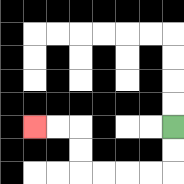{'start': '[7, 5]', 'end': '[1, 5]', 'path_directions': 'D,D,L,L,L,L,U,U,L,L', 'path_coordinates': '[[7, 5], [7, 6], [7, 7], [6, 7], [5, 7], [4, 7], [3, 7], [3, 6], [3, 5], [2, 5], [1, 5]]'}